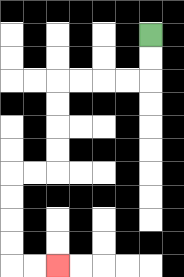{'start': '[6, 1]', 'end': '[2, 11]', 'path_directions': 'D,D,L,L,L,L,D,D,D,D,L,L,D,D,D,D,R,R', 'path_coordinates': '[[6, 1], [6, 2], [6, 3], [5, 3], [4, 3], [3, 3], [2, 3], [2, 4], [2, 5], [2, 6], [2, 7], [1, 7], [0, 7], [0, 8], [0, 9], [0, 10], [0, 11], [1, 11], [2, 11]]'}